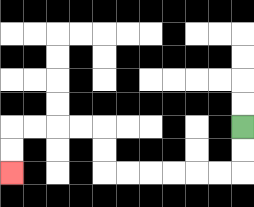{'start': '[10, 5]', 'end': '[0, 7]', 'path_directions': 'D,D,L,L,L,L,L,L,U,U,L,L,L,L,D,D', 'path_coordinates': '[[10, 5], [10, 6], [10, 7], [9, 7], [8, 7], [7, 7], [6, 7], [5, 7], [4, 7], [4, 6], [4, 5], [3, 5], [2, 5], [1, 5], [0, 5], [0, 6], [0, 7]]'}